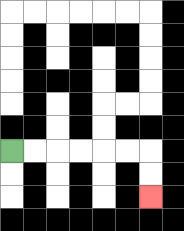{'start': '[0, 6]', 'end': '[6, 8]', 'path_directions': 'R,R,R,R,R,R,D,D', 'path_coordinates': '[[0, 6], [1, 6], [2, 6], [3, 6], [4, 6], [5, 6], [6, 6], [6, 7], [6, 8]]'}